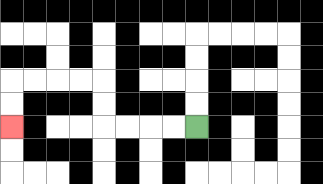{'start': '[8, 5]', 'end': '[0, 5]', 'path_directions': 'L,L,L,L,U,U,L,L,L,L,D,D', 'path_coordinates': '[[8, 5], [7, 5], [6, 5], [5, 5], [4, 5], [4, 4], [4, 3], [3, 3], [2, 3], [1, 3], [0, 3], [0, 4], [0, 5]]'}